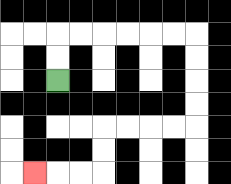{'start': '[2, 3]', 'end': '[1, 7]', 'path_directions': 'U,U,R,R,R,R,R,R,D,D,D,D,L,L,L,L,D,D,L,L,L', 'path_coordinates': '[[2, 3], [2, 2], [2, 1], [3, 1], [4, 1], [5, 1], [6, 1], [7, 1], [8, 1], [8, 2], [8, 3], [8, 4], [8, 5], [7, 5], [6, 5], [5, 5], [4, 5], [4, 6], [4, 7], [3, 7], [2, 7], [1, 7]]'}